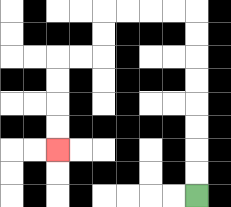{'start': '[8, 8]', 'end': '[2, 6]', 'path_directions': 'U,U,U,U,U,U,U,U,L,L,L,L,D,D,L,L,D,D,D,D', 'path_coordinates': '[[8, 8], [8, 7], [8, 6], [8, 5], [8, 4], [8, 3], [8, 2], [8, 1], [8, 0], [7, 0], [6, 0], [5, 0], [4, 0], [4, 1], [4, 2], [3, 2], [2, 2], [2, 3], [2, 4], [2, 5], [2, 6]]'}